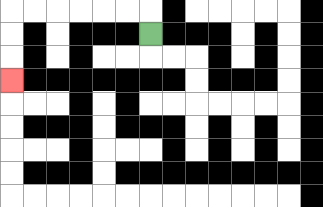{'start': '[6, 1]', 'end': '[0, 3]', 'path_directions': 'U,L,L,L,L,L,L,D,D,D', 'path_coordinates': '[[6, 1], [6, 0], [5, 0], [4, 0], [3, 0], [2, 0], [1, 0], [0, 0], [0, 1], [0, 2], [0, 3]]'}